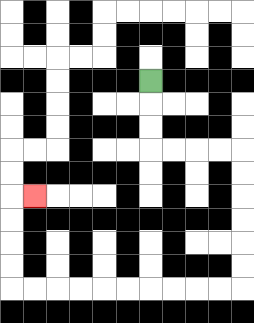{'start': '[6, 3]', 'end': '[1, 8]', 'path_directions': 'D,D,D,R,R,R,R,D,D,D,D,D,D,L,L,L,L,L,L,L,L,L,L,U,U,U,U,R', 'path_coordinates': '[[6, 3], [6, 4], [6, 5], [6, 6], [7, 6], [8, 6], [9, 6], [10, 6], [10, 7], [10, 8], [10, 9], [10, 10], [10, 11], [10, 12], [9, 12], [8, 12], [7, 12], [6, 12], [5, 12], [4, 12], [3, 12], [2, 12], [1, 12], [0, 12], [0, 11], [0, 10], [0, 9], [0, 8], [1, 8]]'}